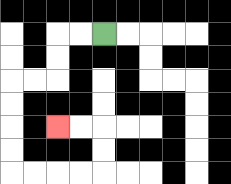{'start': '[4, 1]', 'end': '[2, 5]', 'path_directions': 'L,L,D,D,L,L,D,D,D,D,R,R,R,R,U,U,L,L', 'path_coordinates': '[[4, 1], [3, 1], [2, 1], [2, 2], [2, 3], [1, 3], [0, 3], [0, 4], [0, 5], [0, 6], [0, 7], [1, 7], [2, 7], [3, 7], [4, 7], [4, 6], [4, 5], [3, 5], [2, 5]]'}